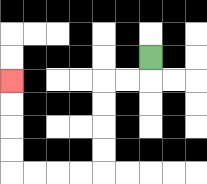{'start': '[6, 2]', 'end': '[0, 3]', 'path_directions': 'D,L,L,D,D,D,D,L,L,L,L,U,U,U,U', 'path_coordinates': '[[6, 2], [6, 3], [5, 3], [4, 3], [4, 4], [4, 5], [4, 6], [4, 7], [3, 7], [2, 7], [1, 7], [0, 7], [0, 6], [0, 5], [0, 4], [0, 3]]'}